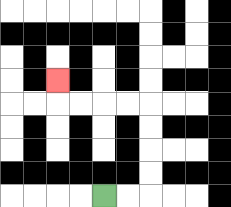{'start': '[4, 8]', 'end': '[2, 3]', 'path_directions': 'R,R,U,U,U,U,L,L,L,L,U', 'path_coordinates': '[[4, 8], [5, 8], [6, 8], [6, 7], [6, 6], [6, 5], [6, 4], [5, 4], [4, 4], [3, 4], [2, 4], [2, 3]]'}